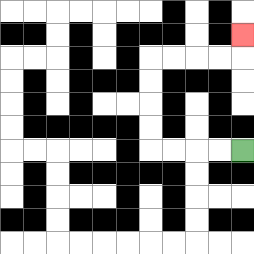{'start': '[10, 6]', 'end': '[10, 1]', 'path_directions': 'L,L,L,L,U,U,U,U,R,R,R,R,U', 'path_coordinates': '[[10, 6], [9, 6], [8, 6], [7, 6], [6, 6], [6, 5], [6, 4], [6, 3], [6, 2], [7, 2], [8, 2], [9, 2], [10, 2], [10, 1]]'}